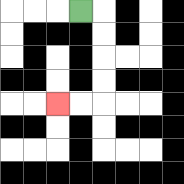{'start': '[3, 0]', 'end': '[2, 4]', 'path_directions': 'R,D,D,D,D,L,L', 'path_coordinates': '[[3, 0], [4, 0], [4, 1], [4, 2], [4, 3], [4, 4], [3, 4], [2, 4]]'}